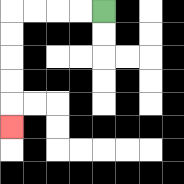{'start': '[4, 0]', 'end': '[0, 5]', 'path_directions': 'L,L,L,L,D,D,D,D,D', 'path_coordinates': '[[4, 0], [3, 0], [2, 0], [1, 0], [0, 0], [0, 1], [0, 2], [0, 3], [0, 4], [0, 5]]'}